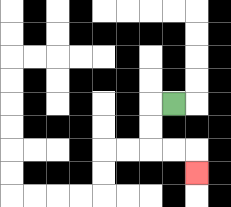{'start': '[7, 4]', 'end': '[8, 7]', 'path_directions': 'L,D,D,R,R,D', 'path_coordinates': '[[7, 4], [6, 4], [6, 5], [6, 6], [7, 6], [8, 6], [8, 7]]'}